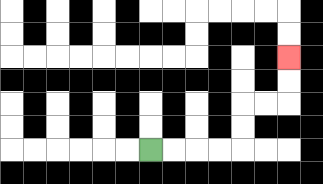{'start': '[6, 6]', 'end': '[12, 2]', 'path_directions': 'R,R,R,R,U,U,R,R,U,U', 'path_coordinates': '[[6, 6], [7, 6], [8, 6], [9, 6], [10, 6], [10, 5], [10, 4], [11, 4], [12, 4], [12, 3], [12, 2]]'}